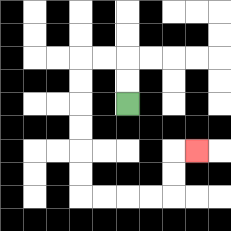{'start': '[5, 4]', 'end': '[8, 6]', 'path_directions': 'U,U,L,L,D,D,D,D,D,D,R,R,R,R,U,U,R', 'path_coordinates': '[[5, 4], [5, 3], [5, 2], [4, 2], [3, 2], [3, 3], [3, 4], [3, 5], [3, 6], [3, 7], [3, 8], [4, 8], [5, 8], [6, 8], [7, 8], [7, 7], [7, 6], [8, 6]]'}